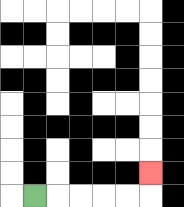{'start': '[1, 8]', 'end': '[6, 7]', 'path_directions': 'R,R,R,R,R,U', 'path_coordinates': '[[1, 8], [2, 8], [3, 8], [4, 8], [5, 8], [6, 8], [6, 7]]'}